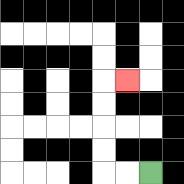{'start': '[6, 7]', 'end': '[5, 3]', 'path_directions': 'L,L,U,U,U,U,R', 'path_coordinates': '[[6, 7], [5, 7], [4, 7], [4, 6], [4, 5], [4, 4], [4, 3], [5, 3]]'}